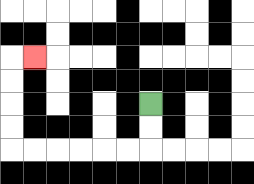{'start': '[6, 4]', 'end': '[1, 2]', 'path_directions': 'D,D,L,L,L,L,L,L,U,U,U,U,R', 'path_coordinates': '[[6, 4], [6, 5], [6, 6], [5, 6], [4, 6], [3, 6], [2, 6], [1, 6], [0, 6], [0, 5], [0, 4], [0, 3], [0, 2], [1, 2]]'}